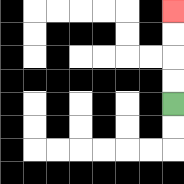{'start': '[7, 4]', 'end': '[7, 0]', 'path_directions': 'U,U,U,U', 'path_coordinates': '[[7, 4], [7, 3], [7, 2], [7, 1], [7, 0]]'}